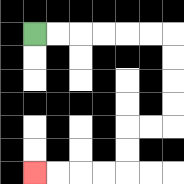{'start': '[1, 1]', 'end': '[1, 7]', 'path_directions': 'R,R,R,R,R,R,D,D,D,D,L,L,D,D,L,L,L,L', 'path_coordinates': '[[1, 1], [2, 1], [3, 1], [4, 1], [5, 1], [6, 1], [7, 1], [7, 2], [7, 3], [7, 4], [7, 5], [6, 5], [5, 5], [5, 6], [5, 7], [4, 7], [3, 7], [2, 7], [1, 7]]'}